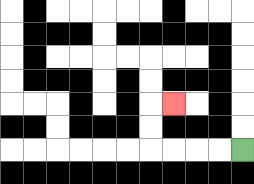{'start': '[10, 6]', 'end': '[7, 4]', 'path_directions': 'L,L,L,L,U,U,R', 'path_coordinates': '[[10, 6], [9, 6], [8, 6], [7, 6], [6, 6], [6, 5], [6, 4], [7, 4]]'}